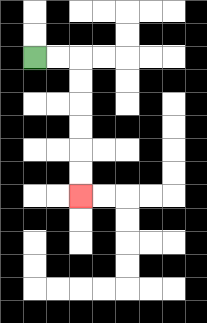{'start': '[1, 2]', 'end': '[3, 8]', 'path_directions': 'R,R,D,D,D,D,D,D', 'path_coordinates': '[[1, 2], [2, 2], [3, 2], [3, 3], [3, 4], [3, 5], [3, 6], [3, 7], [3, 8]]'}